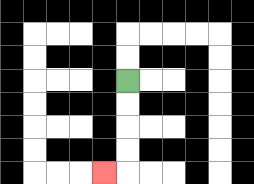{'start': '[5, 3]', 'end': '[4, 7]', 'path_directions': 'D,D,D,D,L', 'path_coordinates': '[[5, 3], [5, 4], [5, 5], [5, 6], [5, 7], [4, 7]]'}